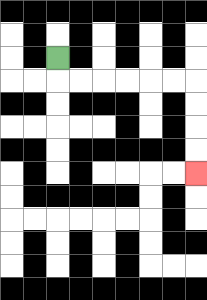{'start': '[2, 2]', 'end': '[8, 7]', 'path_directions': 'D,R,R,R,R,R,R,D,D,D,D', 'path_coordinates': '[[2, 2], [2, 3], [3, 3], [4, 3], [5, 3], [6, 3], [7, 3], [8, 3], [8, 4], [8, 5], [8, 6], [8, 7]]'}